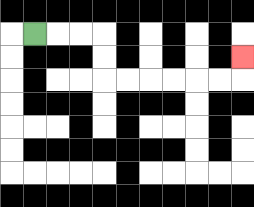{'start': '[1, 1]', 'end': '[10, 2]', 'path_directions': 'R,R,R,D,D,R,R,R,R,R,R,U', 'path_coordinates': '[[1, 1], [2, 1], [3, 1], [4, 1], [4, 2], [4, 3], [5, 3], [6, 3], [7, 3], [8, 3], [9, 3], [10, 3], [10, 2]]'}